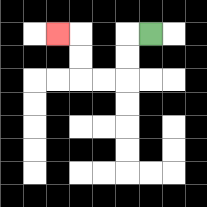{'start': '[6, 1]', 'end': '[2, 1]', 'path_directions': 'L,D,D,L,L,U,U,L', 'path_coordinates': '[[6, 1], [5, 1], [5, 2], [5, 3], [4, 3], [3, 3], [3, 2], [3, 1], [2, 1]]'}